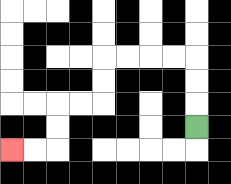{'start': '[8, 5]', 'end': '[0, 6]', 'path_directions': 'U,U,U,L,L,L,L,D,D,L,L,D,D,L,L', 'path_coordinates': '[[8, 5], [8, 4], [8, 3], [8, 2], [7, 2], [6, 2], [5, 2], [4, 2], [4, 3], [4, 4], [3, 4], [2, 4], [2, 5], [2, 6], [1, 6], [0, 6]]'}